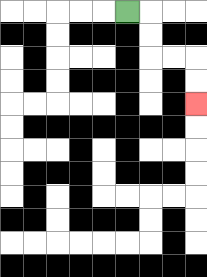{'start': '[5, 0]', 'end': '[8, 4]', 'path_directions': 'R,D,D,R,R,D,D', 'path_coordinates': '[[5, 0], [6, 0], [6, 1], [6, 2], [7, 2], [8, 2], [8, 3], [8, 4]]'}